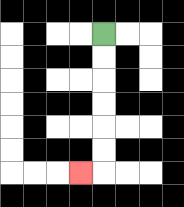{'start': '[4, 1]', 'end': '[3, 7]', 'path_directions': 'D,D,D,D,D,D,L', 'path_coordinates': '[[4, 1], [4, 2], [4, 3], [4, 4], [4, 5], [4, 6], [4, 7], [3, 7]]'}